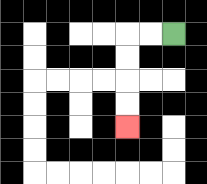{'start': '[7, 1]', 'end': '[5, 5]', 'path_directions': 'L,L,D,D,D,D', 'path_coordinates': '[[7, 1], [6, 1], [5, 1], [5, 2], [5, 3], [5, 4], [5, 5]]'}